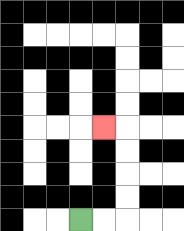{'start': '[3, 9]', 'end': '[4, 5]', 'path_directions': 'R,R,U,U,U,U,L', 'path_coordinates': '[[3, 9], [4, 9], [5, 9], [5, 8], [5, 7], [5, 6], [5, 5], [4, 5]]'}